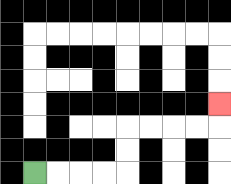{'start': '[1, 7]', 'end': '[9, 4]', 'path_directions': 'R,R,R,R,U,U,R,R,R,R,U', 'path_coordinates': '[[1, 7], [2, 7], [3, 7], [4, 7], [5, 7], [5, 6], [5, 5], [6, 5], [7, 5], [8, 5], [9, 5], [9, 4]]'}